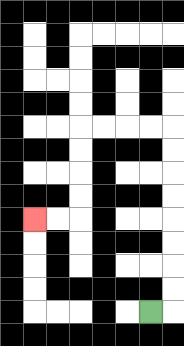{'start': '[6, 13]', 'end': '[1, 9]', 'path_directions': 'R,U,U,U,U,U,U,U,U,L,L,L,L,D,D,D,D,L,L', 'path_coordinates': '[[6, 13], [7, 13], [7, 12], [7, 11], [7, 10], [7, 9], [7, 8], [7, 7], [7, 6], [7, 5], [6, 5], [5, 5], [4, 5], [3, 5], [3, 6], [3, 7], [3, 8], [3, 9], [2, 9], [1, 9]]'}